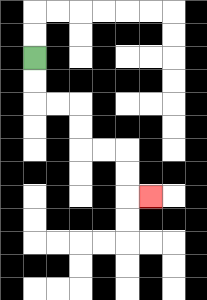{'start': '[1, 2]', 'end': '[6, 8]', 'path_directions': 'D,D,R,R,D,D,R,R,D,D,R', 'path_coordinates': '[[1, 2], [1, 3], [1, 4], [2, 4], [3, 4], [3, 5], [3, 6], [4, 6], [5, 6], [5, 7], [5, 8], [6, 8]]'}